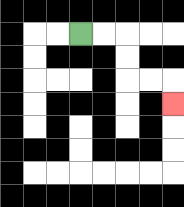{'start': '[3, 1]', 'end': '[7, 4]', 'path_directions': 'R,R,D,D,R,R,D', 'path_coordinates': '[[3, 1], [4, 1], [5, 1], [5, 2], [5, 3], [6, 3], [7, 3], [7, 4]]'}